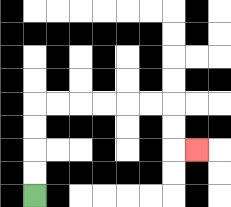{'start': '[1, 8]', 'end': '[8, 6]', 'path_directions': 'U,U,U,U,R,R,R,R,R,R,D,D,R', 'path_coordinates': '[[1, 8], [1, 7], [1, 6], [1, 5], [1, 4], [2, 4], [3, 4], [4, 4], [5, 4], [6, 4], [7, 4], [7, 5], [7, 6], [8, 6]]'}